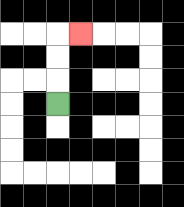{'start': '[2, 4]', 'end': '[3, 1]', 'path_directions': 'U,U,U,R', 'path_coordinates': '[[2, 4], [2, 3], [2, 2], [2, 1], [3, 1]]'}